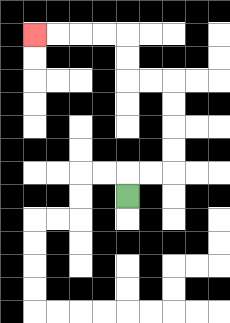{'start': '[5, 8]', 'end': '[1, 1]', 'path_directions': 'U,R,R,U,U,U,U,L,L,U,U,L,L,L,L', 'path_coordinates': '[[5, 8], [5, 7], [6, 7], [7, 7], [7, 6], [7, 5], [7, 4], [7, 3], [6, 3], [5, 3], [5, 2], [5, 1], [4, 1], [3, 1], [2, 1], [1, 1]]'}